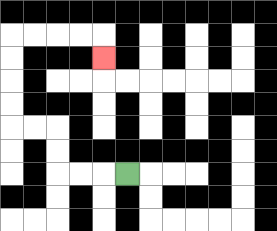{'start': '[5, 7]', 'end': '[4, 2]', 'path_directions': 'L,L,L,U,U,L,L,U,U,U,U,R,R,R,R,D', 'path_coordinates': '[[5, 7], [4, 7], [3, 7], [2, 7], [2, 6], [2, 5], [1, 5], [0, 5], [0, 4], [0, 3], [0, 2], [0, 1], [1, 1], [2, 1], [3, 1], [4, 1], [4, 2]]'}